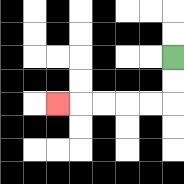{'start': '[7, 2]', 'end': '[2, 4]', 'path_directions': 'D,D,L,L,L,L,L', 'path_coordinates': '[[7, 2], [7, 3], [7, 4], [6, 4], [5, 4], [4, 4], [3, 4], [2, 4]]'}